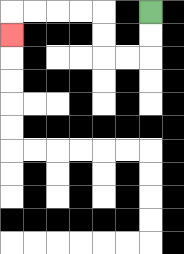{'start': '[6, 0]', 'end': '[0, 1]', 'path_directions': 'D,D,L,L,U,U,L,L,L,L,D', 'path_coordinates': '[[6, 0], [6, 1], [6, 2], [5, 2], [4, 2], [4, 1], [4, 0], [3, 0], [2, 0], [1, 0], [0, 0], [0, 1]]'}